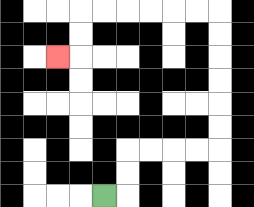{'start': '[4, 8]', 'end': '[2, 2]', 'path_directions': 'R,U,U,R,R,R,R,U,U,U,U,U,U,L,L,L,L,L,L,D,D,L', 'path_coordinates': '[[4, 8], [5, 8], [5, 7], [5, 6], [6, 6], [7, 6], [8, 6], [9, 6], [9, 5], [9, 4], [9, 3], [9, 2], [9, 1], [9, 0], [8, 0], [7, 0], [6, 0], [5, 0], [4, 0], [3, 0], [3, 1], [3, 2], [2, 2]]'}